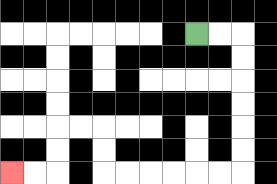{'start': '[8, 1]', 'end': '[0, 7]', 'path_directions': 'R,R,D,D,D,D,D,D,L,L,L,L,L,L,U,U,L,L,D,D,L,L', 'path_coordinates': '[[8, 1], [9, 1], [10, 1], [10, 2], [10, 3], [10, 4], [10, 5], [10, 6], [10, 7], [9, 7], [8, 7], [7, 7], [6, 7], [5, 7], [4, 7], [4, 6], [4, 5], [3, 5], [2, 5], [2, 6], [2, 7], [1, 7], [0, 7]]'}